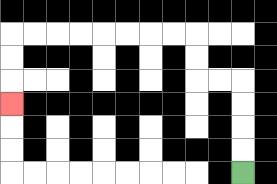{'start': '[10, 7]', 'end': '[0, 4]', 'path_directions': 'U,U,U,U,L,L,U,U,L,L,L,L,L,L,L,L,D,D,D', 'path_coordinates': '[[10, 7], [10, 6], [10, 5], [10, 4], [10, 3], [9, 3], [8, 3], [8, 2], [8, 1], [7, 1], [6, 1], [5, 1], [4, 1], [3, 1], [2, 1], [1, 1], [0, 1], [0, 2], [0, 3], [0, 4]]'}